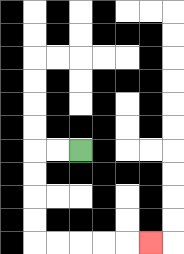{'start': '[3, 6]', 'end': '[6, 10]', 'path_directions': 'L,L,D,D,D,D,R,R,R,R,R', 'path_coordinates': '[[3, 6], [2, 6], [1, 6], [1, 7], [1, 8], [1, 9], [1, 10], [2, 10], [3, 10], [4, 10], [5, 10], [6, 10]]'}